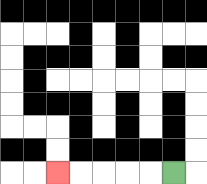{'start': '[7, 7]', 'end': '[2, 7]', 'path_directions': 'L,L,L,L,L', 'path_coordinates': '[[7, 7], [6, 7], [5, 7], [4, 7], [3, 7], [2, 7]]'}